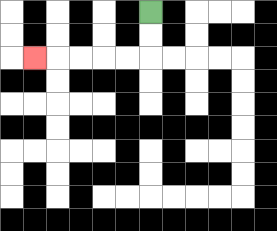{'start': '[6, 0]', 'end': '[1, 2]', 'path_directions': 'D,D,L,L,L,L,L', 'path_coordinates': '[[6, 0], [6, 1], [6, 2], [5, 2], [4, 2], [3, 2], [2, 2], [1, 2]]'}